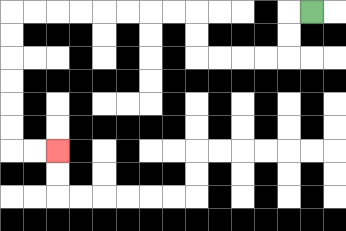{'start': '[13, 0]', 'end': '[2, 6]', 'path_directions': 'L,D,D,L,L,L,L,U,U,L,L,L,L,L,L,L,L,D,D,D,D,D,D,R,R', 'path_coordinates': '[[13, 0], [12, 0], [12, 1], [12, 2], [11, 2], [10, 2], [9, 2], [8, 2], [8, 1], [8, 0], [7, 0], [6, 0], [5, 0], [4, 0], [3, 0], [2, 0], [1, 0], [0, 0], [0, 1], [0, 2], [0, 3], [0, 4], [0, 5], [0, 6], [1, 6], [2, 6]]'}